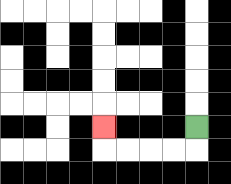{'start': '[8, 5]', 'end': '[4, 5]', 'path_directions': 'D,L,L,L,L,U', 'path_coordinates': '[[8, 5], [8, 6], [7, 6], [6, 6], [5, 6], [4, 6], [4, 5]]'}